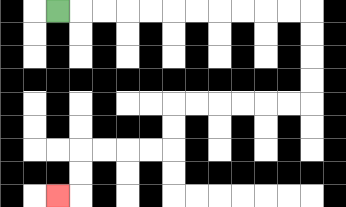{'start': '[2, 0]', 'end': '[2, 8]', 'path_directions': 'R,R,R,R,R,R,R,R,R,R,R,D,D,D,D,L,L,L,L,L,L,D,D,L,L,L,L,D,D,L', 'path_coordinates': '[[2, 0], [3, 0], [4, 0], [5, 0], [6, 0], [7, 0], [8, 0], [9, 0], [10, 0], [11, 0], [12, 0], [13, 0], [13, 1], [13, 2], [13, 3], [13, 4], [12, 4], [11, 4], [10, 4], [9, 4], [8, 4], [7, 4], [7, 5], [7, 6], [6, 6], [5, 6], [4, 6], [3, 6], [3, 7], [3, 8], [2, 8]]'}